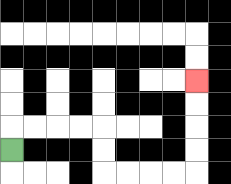{'start': '[0, 6]', 'end': '[8, 3]', 'path_directions': 'U,R,R,R,R,D,D,R,R,R,R,U,U,U,U', 'path_coordinates': '[[0, 6], [0, 5], [1, 5], [2, 5], [3, 5], [4, 5], [4, 6], [4, 7], [5, 7], [6, 7], [7, 7], [8, 7], [8, 6], [8, 5], [8, 4], [8, 3]]'}